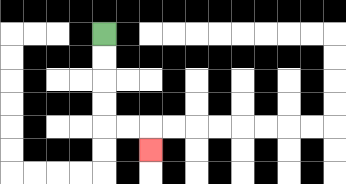{'start': '[4, 1]', 'end': '[6, 6]', 'path_directions': 'D,D,D,D,R,R,D', 'path_coordinates': '[[4, 1], [4, 2], [4, 3], [4, 4], [4, 5], [5, 5], [6, 5], [6, 6]]'}